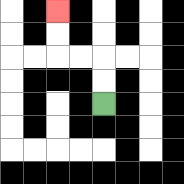{'start': '[4, 4]', 'end': '[2, 0]', 'path_directions': 'U,U,L,L,U,U', 'path_coordinates': '[[4, 4], [4, 3], [4, 2], [3, 2], [2, 2], [2, 1], [2, 0]]'}